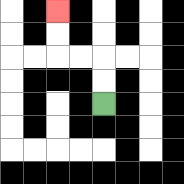{'start': '[4, 4]', 'end': '[2, 0]', 'path_directions': 'U,U,L,L,U,U', 'path_coordinates': '[[4, 4], [4, 3], [4, 2], [3, 2], [2, 2], [2, 1], [2, 0]]'}